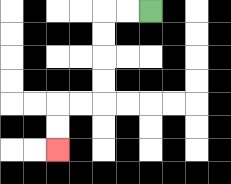{'start': '[6, 0]', 'end': '[2, 6]', 'path_directions': 'L,L,D,D,D,D,L,L,D,D', 'path_coordinates': '[[6, 0], [5, 0], [4, 0], [4, 1], [4, 2], [4, 3], [4, 4], [3, 4], [2, 4], [2, 5], [2, 6]]'}